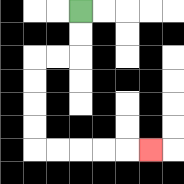{'start': '[3, 0]', 'end': '[6, 6]', 'path_directions': 'D,D,L,L,D,D,D,D,R,R,R,R,R', 'path_coordinates': '[[3, 0], [3, 1], [3, 2], [2, 2], [1, 2], [1, 3], [1, 4], [1, 5], [1, 6], [2, 6], [3, 6], [4, 6], [5, 6], [6, 6]]'}